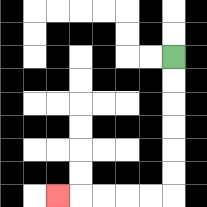{'start': '[7, 2]', 'end': '[2, 8]', 'path_directions': 'D,D,D,D,D,D,L,L,L,L,L', 'path_coordinates': '[[7, 2], [7, 3], [7, 4], [7, 5], [7, 6], [7, 7], [7, 8], [6, 8], [5, 8], [4, 8], [3, 8], [2, 8]]'}